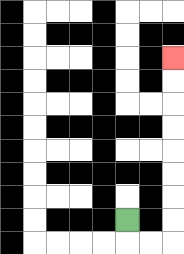{'start': '[5, 9]', 'end': '[7, 2]', 'path_directions': 'D,R,R,U,U,U,U,U,U,U,U', 'path_coordinates': '[[5, 9], [5, 10], [6, 10], [7, 10], [7, 9], [7, 8], [7, 7], [7, 6], [7, 5], [7, 4], [7, 3], [7, 2]]'}